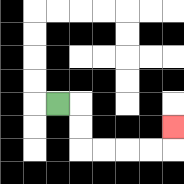{'start': '[2, 4]', 'end': '[7, 5]', 'path_directions': 'R,D,D,R,R,R,R,U', 'path_coordinates': '[[2, 4], [3, 4], [3, 5], [3, 6], [4, 6], [5, 6], [6, 6], [7, 6], [7, 5]]'}